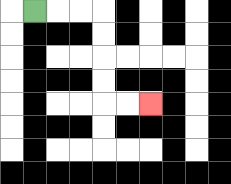{'start': '[1, 0]', 'end': '[6, 4]', 'path_directions': 'R,R,R,D,D,D,D,R,R', 'path_coordinates': '[[1, 0], [2, 0], [3, 0], [4, 0], [4, 1], [4, 2], [4, 3], [4, 4], [5, 4], [6, 4]]'}